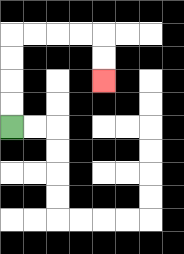{'start': '[0, 5]', 'end': '[4, 3]', 'path_directions': 'U,U,U,U,R,R,R,R,D,D', 'path_coordinates': '[[0, 5], [0, 4], [0, 3], [0, 2], [0, 1], [1, 1], [2, 1], [3, 1], [4, 1], [4, 2], [4, 3]]'}